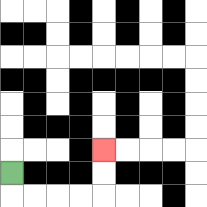{'start': '[0, 7]', 'end': '[4, 6]', 'path_directions': 'D,R,R,R,R,U,U', 'path_coordinates': '[[0, 7], [0, 8], [1, 8], [2, 8], [3, 8], [4, 8], [4, 7], [4, 6]]'}